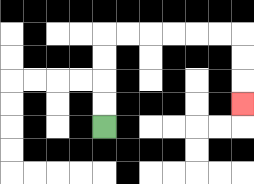{'start': '[4, 5]', 'end': '[10, 4]', 'path_directions': 'U,U,U,U,R,R,R,R,R,R,D,D,D', 'path_coordinates': '[[4, 5], [4, 4], [4, 3], [4, 2], [4, 1], [5, 1], [6, 1], [7, 1], [8, 1], [9, 1], [10, 1], [10, 2], [10, 3], [10, 4]]'}